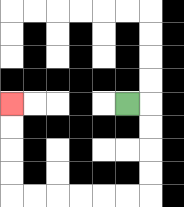{'start': '[5, 4]', 'end': '[0, 4]', 'path_directions': 'R,D,D,D,D,L,L,L,L,L,L,U,U,U,U', 'path_coordinates': '[[5, 4], [6, 4], [6, 5], [6, 6], [6, 7], [6, 8], [5, 8], [4, 8], [3, 8], [2, 8], [1, 8], [0, 8], [0, 7], [0, 6], [0, 5], [0, 4]]'}